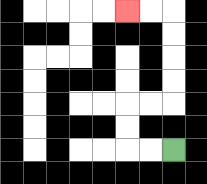{'start': '[7, 6]', 'end': '[5, 0]', 'path_directions': 'L,L,U,U,R,R,U,U,U,U,L,L', 'path_coordinates': '[[7, 6], [6, 6], [5, 6], [5, 5], [5, 4], [6, 4], [7, 4], [7, 3], [7, 2], [7, 1], [7, 0], [6, 0], [5, 0]]'}